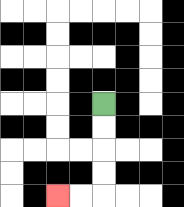{'start': '[4, 4]', 'end': '[2, 8]', 'path_directions': 'D,D,D,D,L,L', 'path_coordinates': '[[4, 4], [4, 5], [4, 6], [4, 7], [4, 8], [3, 8], [2, 8]]'}